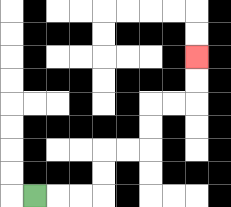{'start': '[1, 8]', 'end': '[8, 2]', 'path_directions': 'R,R,R,U,U,R,R,U,U,R,R,U,U', 'path_coordinates': '[[1, 8], [2, 8], [3, 8], [4, 8], [4, 7], [4, 6], [5, 6], [6, 6], [6, 5], [6, 4], [7, 4], [8, 4], [8, 3], [8, 2]]'}